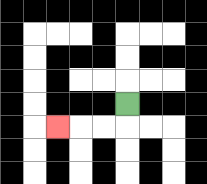{'start': '[5, 4]', 'end': '[2, 5]', 'path_directions': 'D,L,L,L', 'path_coordinates': '[[5, 4], [5, 5], [4, 5], [3, 5], [2, 5]]'}